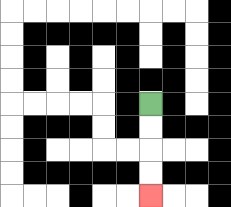{'start': '[6, 4]', 'end': '[6, 8]', 'path_directions': 'D,D,D,D', 'path_coordinates': '[[6, 4], [6, 5], [6, 6], [6, 7], [6, 8]]'}